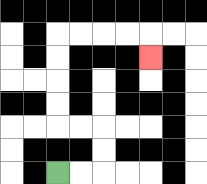{'start': '[2, 7]', 'end': '[6, 2]', 'path_directions': 'R,R,U,U,L,L,U,U,U,U,R,R,R,R,D', 'path_coordinates': '[[2, 7], [3, 7], [4, 7], [4, 6], [4, 5], [3, 5], [2, 5], [2, 4], [2, 3], [2, 2], [2, 1], [3, 1], [4, 1], [5, 1], [6, 1], [6, 2]]'}